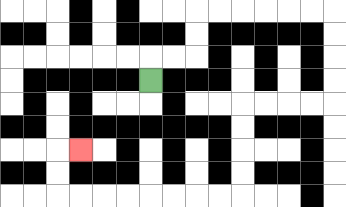{'start': '[6, 3]', 'end': '[3, 6]', 'path_directions': 'U,R,R,U,U,R,R,R,R,R,R,D,D,D,D,L,L,L,L,D,D,D,D,L,L,L,L,L,L,L,L,U,U,R', 'path_coordinates': '[[6, 3], [6, 2], [7, 2], [8, 2], [8, 1], [8, 0], [9, 0], [10, 0], [11, 0], [12, 0], [13, 0], [14, 0], [14, 1], [14, 2], [14, 3], [14, 4], [13, 4], [12, 4], [11, 4], [10, 4], [10, 5], [10, 6], [10, 7], [10, 8], [9, 8], [8, 8], [7, 8], [6, 8], [5, 8], [4, 8], [3, 8], [2, 8], [2, 7], [2, 6], [3, 6]]'}